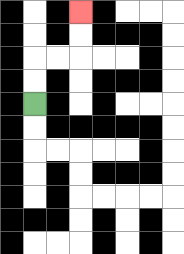{'start': '[1, 4]', 'end': '[3, 0]', 'path_directions': 'U,U,R,R,U,U', 'path_coordinates': '[[1, 4], [1, 3], [1, 2], [2, 2], [3, 2], [3, 1], [3, 0]]'}